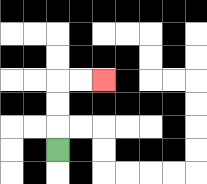{'start': '[2, 6]', 'end': '[4, 3]', 'path_directions': 'U,U,U,R,R', 'path_coordinates': '[[2, 6], [2, 5], [2, 4], [2, 3], [3, 3], [4, 3]]'}